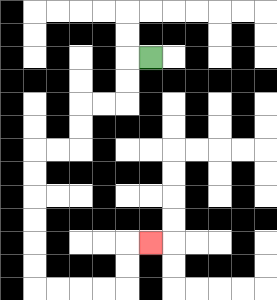{'start': '[6, 2]', 'end': '[6, 10]', 'path_directions': 'L,D,D,L,L,D,D,L,L,D,D,D,D,D,D,R,R,R,R,U,U,R', 'path_coordinates': '[[6, 2], [5, 2], [5, 3], [5, 4], [4, 4], [3, 4], [3, 5], [3, 6], [2, 6], [1, 6], [1, 7], [1, 8], [1, 9], [1, 10], [1, 11], [1, 12], [2, 12], [3, 12], [4, 12], [5, 12], [5, 11], [5, 10], [6, 10]]'}